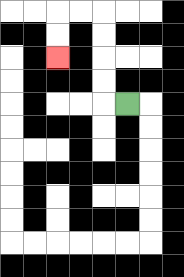{'start': '[5, 4]', 'end': '[2, 2]', 'path_directions': 'L,U,U,U,U,L,L,D,D', 'path_coordinates': '[[5, 4], [4, 4], [4, 3], [4, 2], [4, 1], [4, 0], [3, 0], [2, 0], [2, 1], [2, 2]]'}